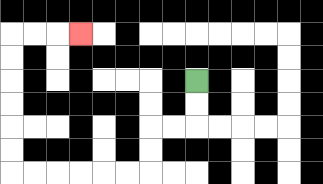{'start': '[8, 3]', 'end': '[3, 1]', 'path_directions': 'D,D,L,L,D,D,L,L,L,L,L,L,U,U,U,U,U,U,R,R,R', 'path_coordinates': '[[8, 3], [8, 4], [8, 5], [7, 5], [6, 5], [6, 6], [6, 7], [5, 7], [4, 7], [3, 7], [2, 7], [1, 7], [0, 7], [0, 6], [0, 5], [0, 4], [0, 3], [0, 2], [0, 1], [1, 1], [2, 1], [3, 1]]'}